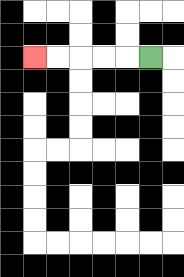{'start': '[6, 2]', 'end': '[1, 2]', 'path_directions': 'L,L,L,L,L', 'path_coordinates': '[[6, 2], [5, 2], [4, 2], [3, 2], [2, 2], [1, 2]]'}